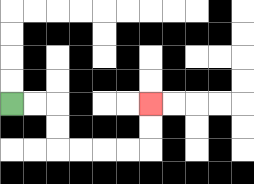{'start': '[0, 4]', 'end': '[6, 4]', 'path_directions': 'R,R,D,D,R,R,R,R,U,U', 'path_coordinates': '[[0, 4], [1, 4], [2, 4], [2, 5], [2, 6], [3, 6], [4, 6], [5, 6], [6, 6], [6, 5], [6, 4]]'}